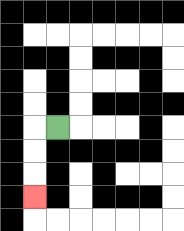{'start': '[2, 5]', 'end': '[1, 8]', 'path_directions': 'L,D,D,D', 'path_coordinates': '[[2, 5], [1, 5], [1, 6], [1, 7], [1, 8]]'}